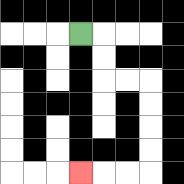{'start': '[3, 1]', 'end': '[3, 7]', 'path_directions': 'R,D,D,R,R,D,D,D,D,L,L,L', 'path_coordinates': '[[3, 1], [4, 1], [4, 2], [4, 3], [5, 3], [6, 3], [6, 4], [6, 5], [6, 6], [6, 7], [5, 7], [4, 7], [3, 7]]'}